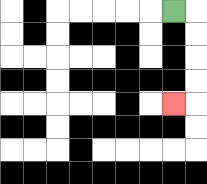{'start': '[7, 0]', 'end': '[7, 4]', 'path_directions': 'R,D,D,D,D,L', 'path_coordinates': '[[7, 0], [8, 0], [8, 1], [8, 2], [8, 3], [8, 4], [7, 4]]'}